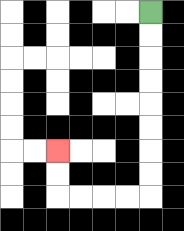{'start': '[6, 0]', 'end': '[2, 6]', 'path_directions': 'D,D,D,D,D,D,D,D,L,L,L,L,U,U', 'path_coordinates': '[[6, 0], [6, 1], [6, 2], [6, 3], [6, 4], [6, 5], [6, 6], [6, 7], [6, 8], [5, 8], [4, 8], [3, 8], [2, 8], [2, 7], [2, 6]]'}